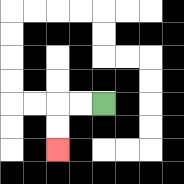{'start': '[4, 4]', 'end': '[2, 6]', 'path_directions': 'L,L,D,D', 'path_coordinates': '[[4, 4], [3, 4], [2, 4], [2, 5], [2, 6]]'}